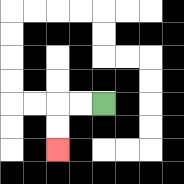{'start': '[4, 4]', 'end': '[2, 6]', 'path_directions': 'L,L,D,D', 'path_coordinates': '[[4, 4], [3, 4], [2, 4], [2, 5], [2, 6]]'}